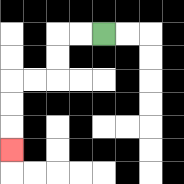{'start': '[4, 1]', 'end': '[0, 6]', 'path_directions': 'L,L,D,D,L,L,D,D,D', 'path_coordinates': '[[4, 1], [3, 1], [2, 1], [2, 2], [2, 3], [1, 3], [0, 3], [0, 4], [0, 5], [0, 6]]'}